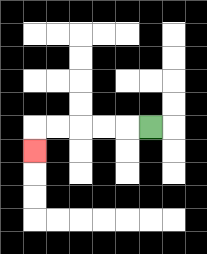{'start': '[6, 5]', 'end': '[1, 6]', 'path_directions': 'L,L,L,L,L,D', 'path_coordinates': '[[6, 5], [5, 5], [4, 5], [3, 5], [2, 5], [1, 5], [1, 6]]'}